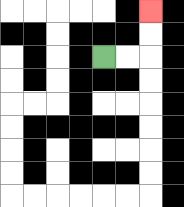{'start': '[4, 2]', 'end': '[6, 0]', 'path_directions': 'R,R,U,U', 'path_coordinates': '[[4, 2], [5, 2], [6, 2], [6, 1], [6, 0]]'}